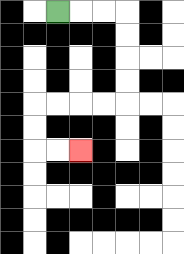{'start': '[2, 0]', 'end': '[3, 6]', 'path_directions': 'R,R,R,D,D,D,D,L,L,L,L,D,D,R,R', 'path_coordinates': '[[2, 0], [3, 0], [4, 0], [5, 0], [5, 1], [5, 2], [5, 3], [5, 4], [4, 4], [3, 4], [2, 4], [1, 4], [1, 5], [1, 6], [2, 6], [3, 6]]'}